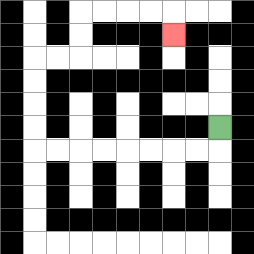{'start': '[9, 5]', 'end': '[7, 1]', 'path_directions': 'D,L,L,L,L,L,L,L,L,U,U,U,U,R,R,U,U,R,R,R,R,D', 'path_coordinates': '[[9, 5], [9, 6], [8, 6], [7, 6], [6, 6], [5, 6], [4, 6], [3, 6], [2, 6], [1, 6], [1, 5], [1, 4], [1, 3], [1, 2], [2, 2], [3, 2], [3, 1], [3, 0], [4, 0], [5, 0], [6, 0], [7, 0], [7, 1]]'}